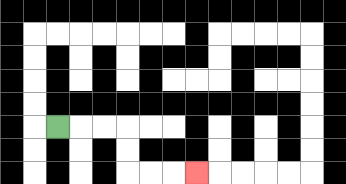{'start': '[2, 5]', 'end': '[8, 7]', 'path_directions': 'R,R,R,D,D,R,R,R', 'path_coordinates': '[[2, 5], [3, 5], [4, 5], [5, 5], [5, 6], [5, 7], [6, 7], [7, 7], [8, 7]]'}